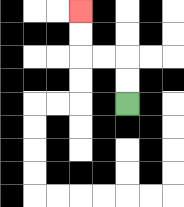{'start': '[5, 4]', 'end': '[3, 0]', 'path_directions': 'U,U,L,L,U,U', 'path_coordinates': '[[5, 4], [5, 3], [5, 2], [4, 2], [3, 2], [3, 1], [3, 0]]'}